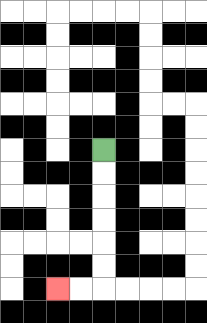{'start': '[4, 6]', 'end': '[2, 12]', 'path_directions': 'D,D,D,D,D,D,L,L', 'path_coordinates': '[[4, 6], [4, 7], [4, 8], [4, 9], [4, 10], [4, 11], [4, 12], [3, 12], [2, 12]]'}